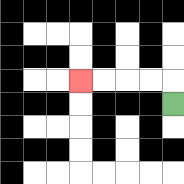{'start': '[7, 4]', 'end': '[3, 3]', 'path_directions': 'U,L,L,L,L', 'path_coordinates': '[[7, 4], [7, 3], [6, 3], [5, 3], [4, 3], [3, 3]]'}